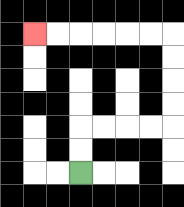{'start': '[3, 7]', 'end': '[1, 1]', 'path_directions': 'U,U,R,R,R,R,U,U,U,U,L,L,L,L,L,L', 'path_coordinates': '[[3, 7], [3, 6], [3, 5], [4, 5], [5, 5], [6, 5], [7, 5], [7, 4], [7, 3], [7, 2], [7, 1], [6, 1], [5, 1], [4, 1], [3, 1], [2, 1], [1, 1]]'}